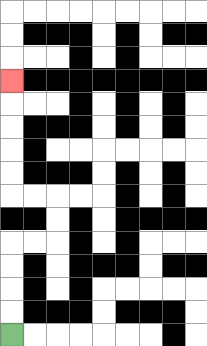{'start': '[0, 14]', 'end': '[0, 3]', 'path_directions': 'U,U,U,U,R,R,U,U,L,L,U,U,U,U,U', 'path_coordinates': '[[0, 14], [0, 13], [0, 12], [0, 11], [0, 10], [1, 10], [2, 10], [2, 9], [2, 8], [1, 8], [0, 8], [0, 7], [0, 6], [0, 5], [0, 4], [0, 3]]'}